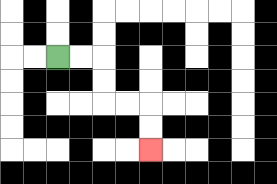{'start': '[2, 2]', 'end': '[6, 6]', 'path_directions': 'R,R,D,D,R,R,D,D', 'path_coordinates': '[[2, 2], [3, 2], [4, 2], [4, 3], [4, 4], [5, 4], [6, 4], [6, 5], [6, 6]]'}